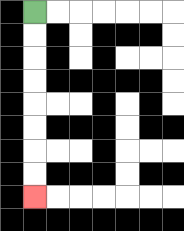{'start': '[1, 0]', 'end': '[1, 8]', 'path_directions': 'D,D,D,D,D,D,D,D', 'path_coordinates': '[[1, 0], [1, 1], [1, 2], [1, 3], [1, 4], [1, 5], [1, 6], [1, 7], [1, 8]]'}